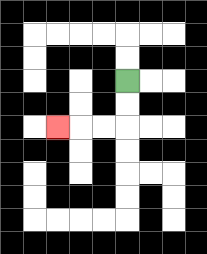{'start': '[5, 3]', 'end': '[2, 5]', 'path_directions': 'D,D,L,L,L', 'path_coordinates': '[[5, 3], [5, 4], [5, 5], [4, 5], [3, 5], [2, 5]]'}